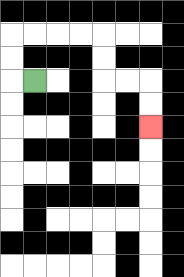{'start': '[1, 3]', 'end': '[6, 5]', 'path_directions': 'L,U,U,R,R,R,R,D,D,R,R,D,D', 'path_coordinates': '[[1, 3], [0, 3], [0, 2], [0, 1], [1, 1], [2, 1], [3, 1], [4, 1], [4, 2], [4, 3], [5, 3], [6, 3], [6, 4], [6, 5]]'}